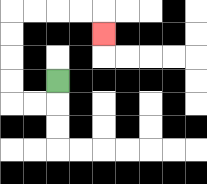{'start': '[2, 3]', 'end': '[4, 1]', 'path_directions': 'D,L,L,U,U,U,U,R,R,R,R,D', 'path_coordinates': '[[2, 3], [2, 4], [1, 4], [0, 4], [0, 3], [0, 2], [0, 1], [0, 0], [1, 0], [2, 0], [3, 0], [4, 0], [4, 1]]'}